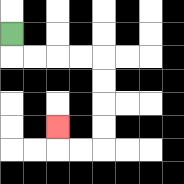{'start': '[0, 1]', 'end': '[2, 5]', 'path_directions': 'D,R,R,R,R,D,D,D,D,L,L,U', 'path_coordinates': '[[0, 1], [0, 2], [1, 2], [2, 2], [3, 2], [4, 2], [4, 3], [4, 4], [4, 5], [4, 6], [3, 6], [2, 6], [2, 5]]'}